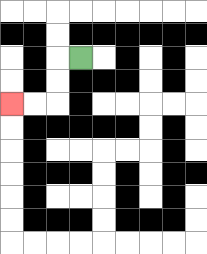{'start': '[3, 2]', 'end': '[0, 4]', 'path_directions': 'L,D,D,L,L', 'path_coordinates': '[[3, 2], [2, 2], [2, 3], [2, 4], [1, 4], [0, 4]]'}